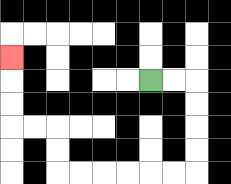{'start': '[6, 3]', 'end': '[0, 2]', 'path_directions': 'R,R,D,D,D,D,L,L,L,L,L,L,U,U,L,L,U,U,U', 'path_coordinates': '[[6, 3], [7, 3], [8, 3], [8, 4], [8, 5], [8, 6], [8, 7], [7, 7], [6, 7], [5, 7], [4, 7], [3, 7], [2, 7], [2, 6], [2, 5], [1, 5], [0, 5], [0, 4], [0, 3], [0, 2]]'}